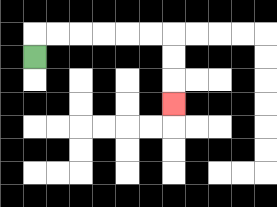{'start': '[1, 2]', 'end': '[7, 4]', 'path_directions': 'U,R,R,R,R,R,R,D,D,D', 'path_coordinates': '[[1, 2], [1, 1], [2, 1], [3, 1], [4, 1], [5, 1], [6, 1], [7, 1], [7, 2], [7, 3], [7, 4]]'}